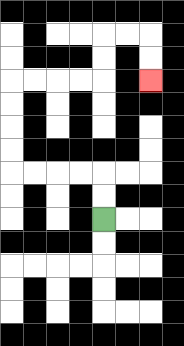{'start': '[4, 9]', 'end': '[6, 3]', 'path_directions': 'U,U,L,L,L,L,U,U,U,U,R,R,R,R,U,U,R,R,D,D', 'path_coordinates': '[[4, 9], [4, 8], [4, 7], [3, 7], [2, 7], [1, 7], [0, 7], [0, 6], [0, 5], [0, 4], [0, 3], [1, 3], [2, 3], [3, 3], [4, 3], [4, 2], [4, 1], [5, 1], [6, 1], [6, 2], [6, 3]]'}